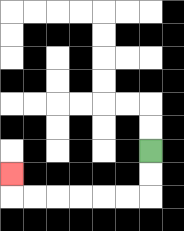{'start': '[6, 6]', 'end': '[0, 7]', 'path_directions': 'D,D,L,L,L,L,L,L,U', 'path_coordinates': '[[6, 6], [6, 7], [6, 8], [5, 8], [4, 8], [3, 8], [2, 8], [1, 8], [0, 8], [0, 7]]'}